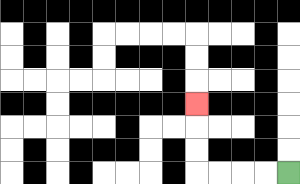{'start': '[12, 7]', 'end': '[8, 4]', 'path_directions': 'L,L,L,L,U,U,U', 'path_coordinates': '[[12, 7], [11, 7], [10, 7], [9, 7], [8, 7], [8, 6], [8, 5], [8, 4]]'}